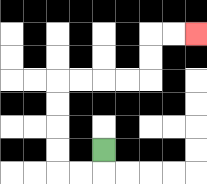{'start': '[4, 6]', 'end': '[8, 1]', 'path_directions': 'D,L,L,U,U,U,U,R,R,R,R,U,U,R,R', 'path_coordinates': '[[4, 6], [4, 7], [3, 7], [2, 7], [2, 6], [2, 5], [2, 4], [2, 3], [3, 3], [4, 3], [5, 3], [6, 3], [6, 2], [6, 1], [7, 1], [8, 1]]'}